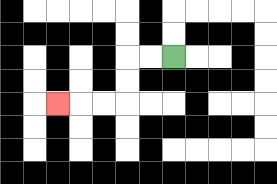{'start': '[7, 2]', 'end': '[2, 4]', 'path_directions': 'L,L,D,D,L,L,L', 'path_coordinates': '[[7, 2], [6, 2], [5, 2], [5, 3], [5, 4], [4, 4], [3, 4], [2, 4]]'}